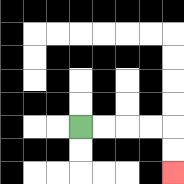{'start': '[3, 5]', 'end': '[7, 7]', 'path_directions': 'R,R,R,R,D,D', 'path_coordinates': '[[3, 5], [4, 5], [5, 5], [6, 5], [7, 5], [7, 6], [7, 7]]'}